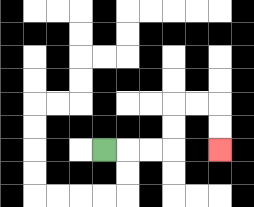{'start': '[4, 6]', 'end': '[9, 6]', 'path_directions': 'R,R,R,U,U,R,R,D,D', 'path_coordinates': '[[4, 6], [5, 6], [6, 6], [7, 6], [7, 5], [7, 4], [8, 4], [9, 4], [9, 5], [9, 6]]'}